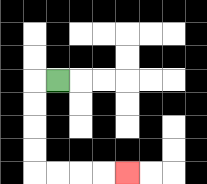{'start': '[2, 3]', 'end': '[5, 7]', 'path_directions': 'L,D,D,D,D,R,R,R,R', 'path_coordinates': '[[2, 3], [1, 3], [1, 4], [1, 5], [1, 6], [1, 7], [2, 7], [3, 7], [4, 7], [5, 7]]'}